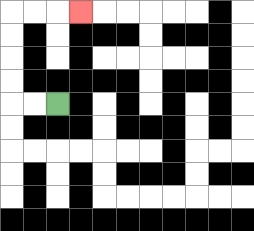{'start': '[2, 4]', 'end': '[3, 0]', 'path_directions': 'L,L,U,U,U,U,R,R,R', 'path_coordinates': '[[2, 4], [1, 4], [0, 4], [0, 3], [0, 2], [0, 1], [0, 0], [1, 0], [2, 0], [3, 0]]'}